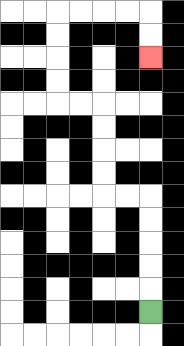{'start': '[6, 13]', 'end': '[6, 2]', 'path_directions': 'U,U,U,U,U,L,L,U,U,U,U,L,L,U,U,U,U,R,R,R,R,D,D', 'path_coordinates': '[[6, 13], [6, 12], [6, 11], [6, 10], [6, 9], [6, 8], [5, 8], [4, 8], [4, 7], [4, 6], [4, 5], [4, 4], [3, 4], [2, 4], [2, 3], [2, 2], [2, 1], [2, 0], [3, 0], [4, 0], [5, 0], [6, 0], [6, 1], [6, 2]]'}